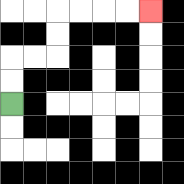{'start': '[0, 4]', 'end': '[6, 0]', 'path_directions': 'U,U,R,R,U,U,R,R,R,R', 'path_coordinates': '[[0, 4], [0, 3], [0, 2], [1, 2], [2, 2], [2, 1], [2, 0], [3, 0], [4, 0], [5, 0], [6, 0]]'}